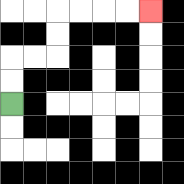{'start': '[0, 4]', 'end': '[6, 0]', 'path_directions': 'U,U,R,R,U,U,R,R,R,R', 'path_coordinates': '[[0, 4], [0, 3], [0, 2], [1, 2], [2, 2], [2, 1], [2, 0], [3, 0], [4, 0], [5, 0], [6, 0]]'}